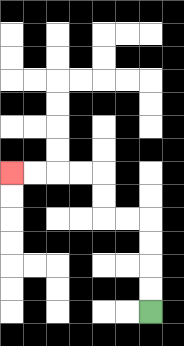{'start': '[6, 13]', 'end': '[0, 7]', 'path_directions': 'U,U,U,U,L,L,U,U,L,L,L,L', 'path_coordinates': '[[6, 13], [6, 12], [6, 11], [6, 10], [6, 9], [5, 9], [4, 9], [4, 8], [4, 7], [3, 7], [2, 7], [1, 7], [0, 7]]'}